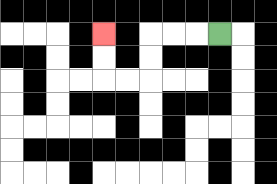{'start': '[9, 1]', 'end': '[4, 1]', 'path_directions': 'L,L,L,D,D,L,L,U,U', 'path_coordinates': '[[9, 1], [8, 1], [7, 1], [6, 1], [6, 2], [6, 3], [5, 3], [4, 3], [4, 2], [4, 1]]'}